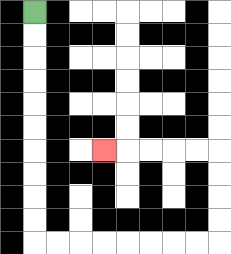{'start': '[1, 0]', 'end': '[4, 6]', 'path_directions': 'D,D,D,D,D,D,D,D,D,D,R,R,R,R,R,R,R,R,U,U,U,U,L,L,L,L,L', 'path_coordinates': '[[1, 0], [1, 1], [1, 2], [1, 3], [1, 4], [1, 5], [1, 6], [1, 7], [1, 8], [1, 9], [1, 10], [2, 10], [3, 10], [4, 10], [5, 10], [6, 10], [7, 10], [8, 10], [9, 10], [9, 9], [9, 8], [9, 7], [9, 6], [8, 6], [7, 6], [6, 6], [5, 6], [4, 6]]'}